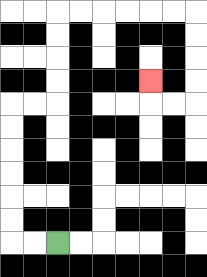{'start': '[2, 10]', 'end': '[6, 3]', 'path_directions': 'L,L,U,U,U,U,U,U,R,R,U,U,U,U,R,R,R,R,R,R,D,D,D,D,L,L,U', 'path_coordinates': '[[2, 10], [1, 10], [0, 10], [0, 9], [0, 8], [0, 7], [0, 6], [0, 5], [0, 4], [1, 4], [2, 4], [2, 3], [2, 2], [2, 1], [2, 0], [3, 0], [4, 0], [5, 0], [6, 0], [7, 0], [8, 0], [8, 1], [8, 2], [8, 3], [8, 4], [7, 4], [6, 4], [6, 3]]'}